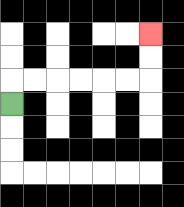{'start': '[0, 4]', 'end': '[6, 1]', 'path_directions': 'U,R,R,R,R,R,R,U,U', 'path_coordinates': '[[0, 4], [0, 3], [1, 3], [2, 3], [3, 3], [4, 3], [5, 3], [6, 3], [6, 2], [6, 1]]'}